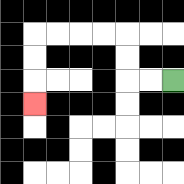{'start': '[7, 3]', 'end': '[1, 4]', 'path_directions': 'L,L,U,U,L,L,L,L,D,D,D', 'path_coordinates': '[[7, 3], [6, 3], [5, 3], [5, 2], [5, 1], [4, 1], [3, 1], [2, 1], [1, 1], [1, 2], [1, 3], [1, 4]]'}